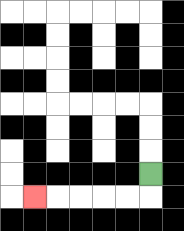{'start': '[6, 7]', 'end': '[1, 8]', 'path_directions': 'D,L,L,L,L,L', 'path_coordinates': '[[6, 7], [6, 8], [5, 8], [4, 8], [3, 8], [2, 8], [1, 8]]'}